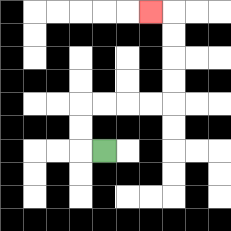{'start': '[4, 6]', 'end': '[6, 0]', 'path_directions': 'L,U,U,R,R,R,R,U,U,U,U,L', 'path_coordinates': '[[4, 6], [3, 6], [3, 5], [3, 4], [4, 4], [5, 4], [6, 4], [7, 4], [7, 3], [7, 2], [7, 1], [7, 0], [6, 0]]'}